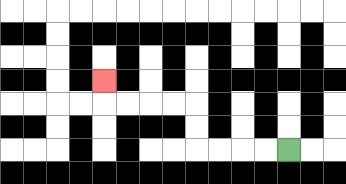{'start': '[12, 6]', 'end': '[4, 3]', 'path_directions': 'L,L,L,L,U,U,L,L,L,L,U', 'path_coordinates': '[[12, 6], [11, 6], [10, 6], [9, 6], [8, 6], [8, 5], [8, 4], [7, 4], [6, 4], [5, 4], [4, 4], [4, 3]]'}